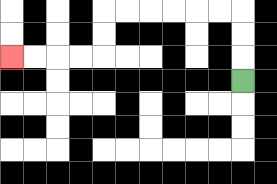{'start': '[10, 3]', 'end': '[0, 2]', 'path_directions': 'U,U,U,L,L,L,L,L,L,D,D,L,L,L,L', 'path_coordinates': '[[10, 3], [10, 2], [10, 1], [10, 0], [9, 0], [8, 0], [7, 0], [6, 0], [5, 0], [4, 0], [4, 1], [4, 2], [3, 2], [2, 2], [1, 2], [0, 2]]'}